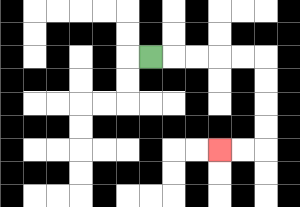{'start': '[6, 2]', 'end': '[9, 6]', 'path_directions': 'R,R,R,R,R,D,D,D,D,L,L', 'path_coordinates': '[[6, 2], [7, 2], [8, 2], [9, 2], [10, 2], [11, 2], [11, 3], [11, 4], [11, 5], [11, 6], [10, 6], [9, 6]]'}